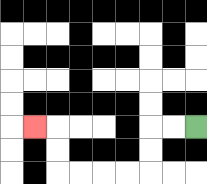{'start': '[8, 5]', 'end': '[1, 5]', 'path_directions': 'L,L,D,D,L,L,L,L,U,U,L', 'path_coordinates': '[[8, 5], [7, 5], [6, 5], [6, 6], [6, 7], [5, 7], [4, 7], [3, 7], [2, 7], [2, 6], [2, 5], [1, 5]]'}